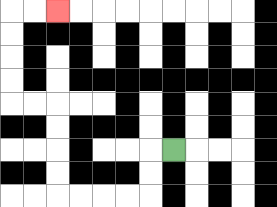{'start': '[7, 6]', 'end': '[2, 0]', 'path_directions': 'L,D,D,L,L,L,L,U,U,U,U,L,L,U,U,U,U,R,R', 'path_coordinates': '[[7, 6], [6, 6], [6, 7], [6, 8], [5, 8], [4, 8], [3, 8], [2, 8], [2, 7], [2, 6], [2, 5], [2, 4], [1, 4], [0, 4], [0, 3], [0, 2], [0, 1], [0, 0], [1, 0], [2, 0]]'}